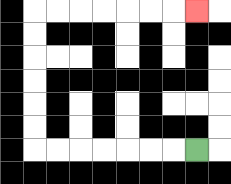{'start': '[8, 6]', 'end': '[8, 0]', 'path_directions': 'L,L,L,L,L,L,L,U,U,U,U,U,U,R,R,R,R,R,R,R', 'path_coordinates': '[[8, 6], [7, 6], [6, 6], [5, 6], [4, 6], [3, 6], [2, 6], [1, 6], [1, 5], [1, 4], [1, 3], [1, 2], [1, 1], [1, 0], [2, 0], [3, 0], [4, 0], [5, 0], [6, 0], [7, 0], [8, 0]]'}